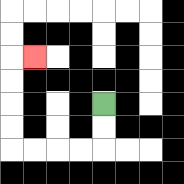{'start': '[4, 4]', 'end': '[1, 2]', 'path_directions': 'D,D,L,L,L,L,U,U,U,U,R', 'path_coordinates': '[[4, 4], [4, 5], [4, 6], [3, 6], [2, 6], [1, 6], [0, 6], [0, 5], [0, 4], [0, 3], [0, 2], [1, 2]]'}